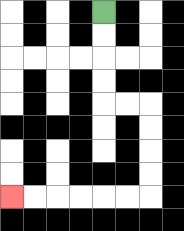{'start': '[4, 0]', 'end': '[0, 8]', 'path_directions': 'D,D,D,D,R,R,D,D,D,D,L,L,L,L,L,L', 'path_coordinates': '[[4, 0], [4, 1], [4, 2], [4, 3], [4, 4], [5, 4], [6, 4], [6, 5], [6, 6], [6, 7], [6, 8], [5, 8], [4, 8], [3, 8], [2, 8], [1, 8], [0, 8]]'}